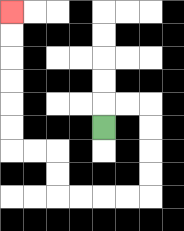{'start': '[4, 5]', 'end': '[0, 0]', 'path_directions': 'U,R,R,D,D,D,D,L,L,L,L,U,U,L,L,U,U,U,U,U,U', 'path_coordinates': '[[4, 5], [4, 4], [5, 4], [6, 4], [6, 5], [6, 6], [6, 7], [6, 8], [5, 8], [4, 8], [3, 8], [2, 8], [2, 7], [2, 6], [1, 6], [0, 6], [0, 5], [0, 4], [0, 3], [0, 2], [0, 1], [0, 0]]'}